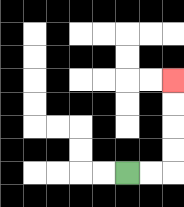{'start': '[5, 7]', 'end': '[7, 3]', 'path_directions': 'R,R,U,U,U,U', 'path_coordinates': '[[5, 7], [6, 7], [7, 7], [7, 6], [7, 5], [7, 4], [7, 3]]'}